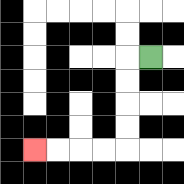{'start': '[6, 2]', 'end': '[1, 6]', 'path_directions': 'L,D,D,D,D,L,L,L,L', 'path_coordinates': '[[6, 2], [5, 2], [5, 3], [5, 4], [5, 5], [5, 6], [4, 6], [3, 6], [2, 6], [1, 6]]'}